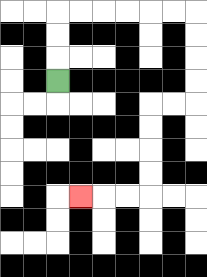{'start': '[2, 3]', 'end': '[3, 8]', 'path_directions': 'U,U,U,R,R,R,R,R,R,D,D,D,D,L,L,D,D,D,D,L,L,L', 'path_coordinates': '[[2, 3], [2, 2], [2, 1], [2, 0], [3, 0], [4, 0], [5, 0], [6, 0], [7, 0], [8, 0], [8, 1], [8, 2], [8, 3], [8, 4], [7, 4], [6, 4], [6, 5], [6, 6], [6, 7], [6, 8], [5, 8], [4, 8], [3, 8]]'}